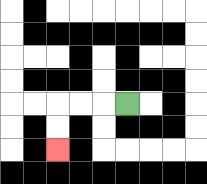{'start': '[5, 4]', 'end': '[2, 6]', 'path_directions': 'L,L,L,D,D', 'path_coordinates': '[[5, 4], [4, 4], [3, 4], [2, 4], [2, 5], [2, 6]]'}